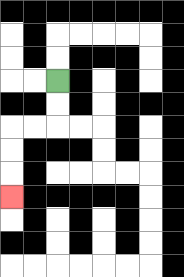{'start': '[2, 3]', 'end': '[0, 8]', 'path_directions': 'D,D,L,L,D,D,D', 'path_coordinates': '[[2, 3], [2, 4], [2, 5], [1, 5], [0, 5], [0, 6], [0, 7], [0, 8]]'}